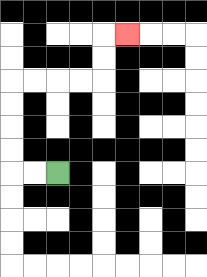{'start': '[2, 7]', 'end': '[5, 1]', 'path_directions': 'L,L,U,U,U,U,R,R,R,R,U,U,R', 'path_coordinates': '[[2, 7], [1, 7], [0, 7], [0, 6], [0, 5], [0, 4], [0, 3], [1, 3], [2, 3], [3, 3], [4, 3], [4, 2], [4, 1], [5, 1]]'}